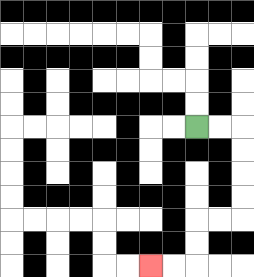{'start': '[8, 5]', 'end': '[6, 11]', 'path_directions': 'R,R,D,D,D,D,L,L,D,D,L,L', 'path_coordinates': '[[8, 5], [9, 5], [10, 5], [10, 6], [10, 7], [10, 8], [10, 9], [9, 9], [8, 9], [8, 10], [8, 11], [7, 11], [6, 11]]'}